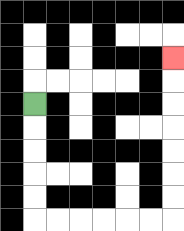{'start': '[1, 4]', 'end': '[7, 2]', 'path_directions': 'D,D,D,D,D,R,R,R,R,R,R,U,U,U,U,U,U,U', 'path_coordinates': '[[1, 4], [1, 5], [1, 6], [1, 7], [1, 8], [1, 9], [2, 9], [3, 9], [4, 9], [5, 9], [6, 9], [7, 9], [7, 8], [7, 7], [7, 6], [7, 5], [7, 4], [7, 3], [7, 2]]'}